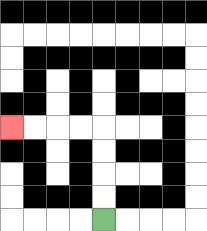{'start': '[4, 9]', 'end': '[0, 5]', 'path_directions': 'U,U,U,U,L,L,L,L', 'path_coordinates': '[[4, 9], [4, 8], [4, 7], [4, 6], [4, 5], [3, 5], [2, 5], [1, 5], [0, 5]]'}